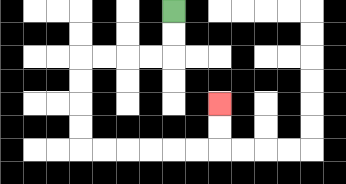{'start': '[7, 0]', 'end': '[9, 4]', 'path_directions': 'D,D,L,L,L,L,D,D,D,D,R,R,R,R,R,R,U,U', 'path_coordinates': '[[7, 0], [7, 1], [7, 2], [6, 2], [5, 2], [4, 2], [3, 2], [3, 3], [3, 4], [3, 5], [3, 6], [4, 6], [5, 6], [6, 6], [7, 6], [8, 6], [9, 6], [9, 5], [9, 4]]'}